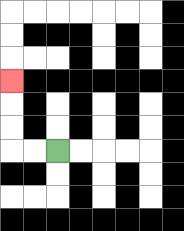{'start': '[2, 6]', 'end': '[0, 3]', 'path_directions': 'L,L,U,U,U', 'path_coordinates': '[[2, 6], [1, 6], [0, 6], [0, 5], [0, 4], [0, 3]]'}